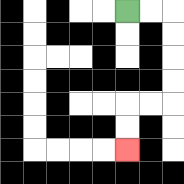{'start': '[5, 0]', 'end': '[5, 6]', 'path_directions': 'R,R,D,D,D,D,L,L,D,D', 'path_coordinates': '[[5, 0], [6, 0], [7, 0], [7, 1], [7, 2], [7, 3], [7, 4], [6, 4], [5, 4], [5, 5], [5, 6]]'}